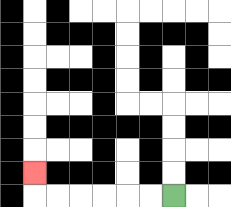{'start': '[7, 8]', 'end': '[1, 7]', 'path_directions': 'L,L,L,L,L,L,U', 'path_coordinates': '[[7, 8], [6, 8], [5, 8], [4, 8], [3, 8], [2, 8], [1, 8], [1, 7]]'}